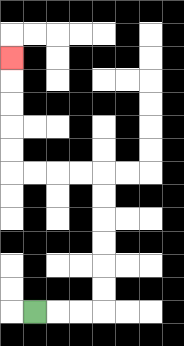{'start': '[1, 13]', 'end': '[0, 2]', 'path_directions': 'R,R,R,U,U,U,U,U,U,L,L,L,L,U,U,U,U,U', 'path_coordinates': '[[1, 13], [2, 13], [3, 13], [4, 13], [4, 12], [4, 11], [4, 10], [4, 9], [4, 8], [4, 7], [3, 7], [2, 7], [1, 7], [0, 7], [0, 6], [0, 5], [0, 4], [0, 3], [0, 2]]'}